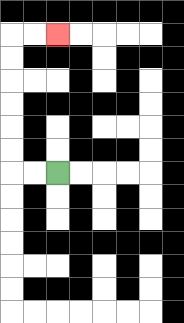{'start': '[2, 7]', 'end': '[2, 1]', 'path_directions': 'L,L,U,U,U,U,U,U,R,R', 'path_coordinates': '[[2, 7], [1, 7], [0, 7], [0, 6], [0, 5], [0, 4], [0, 3], [0, 2], [0, 1], [1, 1], [2, 1]]'}